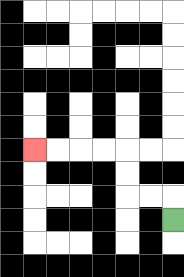{'start': '[7, 9]', 'end': '[1, 6]', 'path_directions': 'U,L,L,U,U,L,L,L,L', 'path_coordinates': '[[7, 9], [7, 8], [6, 8], [5, 8], [5, 7], [5, 6], [4, 6], [3, 6], [2, 6], [1, 6]]'}